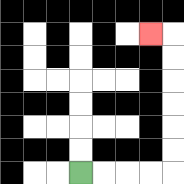{'start': '[3, 7]', 'end': '[6, 1]', 'path_directions': 'R,R,R,R,U,U,U,U,U,U,L', 'path_coordinates': '[[3, 7], [4, 7], [5, 7], [6, 7], [7, 7], [7, 6], [7, 5], [7, 4], [7, 3], [7, 2], [7, 1], [6, 1]]'}